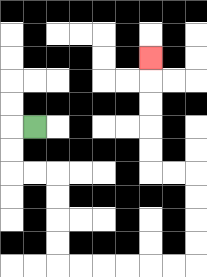{'start': '[1, 5]', 'end': '[6, 2]', 'path_directions': 'L,D,D,R,R,D,D,D,D,R,R,R,R,R,R,U,U,U,U,L,L,U,U,U,U,U', 'path_coordinates': '[[1, 5], [0, 5], [0, 6], [0, 7], [1, 7], [2, 7], [2, 8], [2, 9], [2, 10], [2, 11], [3, 11], [4, 11], [5, 11], [6, 11], [7, 11], [8, 11], [8, 10], [8, 9], [8, 8], [8, 7], [7, 7], [6, 7], [6, 6], [6, 5], [6, 4], [6, 3], [6, 2]]'}